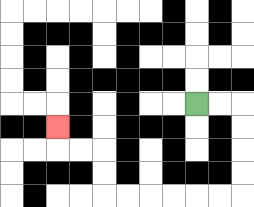{'start': '[8, 4]', 'end': '[2, 5]', 'path_directions': 'R,R,D,D,D,D,L,L,L,L,L,L,U,U,L,L,U', 'path_coordinates': '[[8, 4], [9, 4], [10, 4], [10, 5], [10, 6], [10, 7], [10, 8], [9, 8], [8, 8], [7, 8], [6, 8], [5, 8], [4, 8], [4, 7], [4, 6], [3, 6], [2, 6], [2, 5]]'}